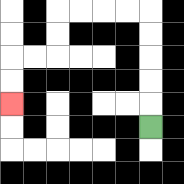{'start': '[6, 5]', 'end': '[0, 4]', 'path_directions': 'U,U,U,U,U,L,L,L,L,D,D,L,L,D,D', 'path_coordinates': '[[6, 5], [6, 4], [6, 3], [6, 2], [6, 1], [6, 0], [5, 0], [4, 0], [3, 0], [2, 0], [2, 1], [2, 2], [1, 2], [0, 2], [0, 3], [0, 4]]'}